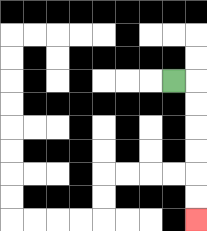{'start': '[7, 3]', 'end': '[8, 9]', 'path_directions': 'R,D,D,D,D,D,D', 'path_coordinates': '[[7, 3], [8, 3], [8, 4], [8, 5], [8, 6], [8, 7], [8, 8], [8, 9]]'}